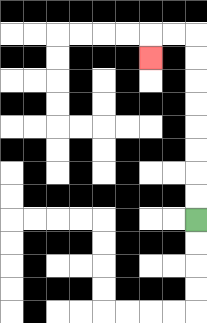{'start': '[8, 9]', 'end': '[6, 2]', 'path_directions': 'U,U,U,U,U,U,U,U,L,L,D', 'path_coordinates': '[[8, 9], [8, 8], [8, 7], [8, 6], [8, 5], [8, 4], [8, 3], [8, 2], [8, 1], [7, 1], [6, 1], [6, 2]]'}